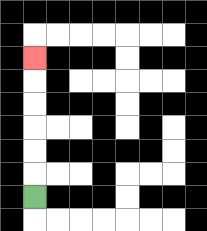{'start': '[1, 8]', 'end': '[1, 2]', 'path_directions': 'U,U,U,U,U,U', 'path_coordinates': '[[1, 8], [1, 7], [1, 6], [1, 5], [1, 4], [1, 3], [1, 2]]'}